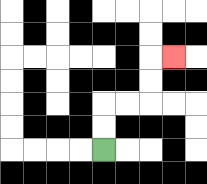{'start': '[4, 6]', 'end': '[7, 2]', 'path_directions': 'U,U,R,R,U,U,R', 'path_coordinates': '[[4, 6], [4, 5], [4, 4], [5, 4], [6, 4], [6, 3], [6, 2], [7, 2]]'}